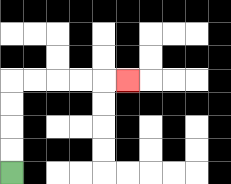{'start': '[0, 7]', 'end': '[5, 3]', 'path_directions': 'U,U,U,U,R,R,R,R,R', 'path_coordinates': '[[0, 7], [0, 6], [0, 5], [0, 4], [0, 3], [1, 3], [2, 3], [3, 3], [4, 3], [5, 3]]'}